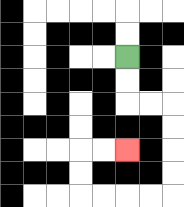{'start': '[5, 2]', 'end': '[5, 6]', 'path_directions': 'D,D,R,R,D,D,D,D,L,L,L,L,U,U,R,R', 'path_coordinates': '[[5, 2], [5, 3], [5, 4], [6, 4], [7, 4], [7, 5], [7, 6], [7, 7], [7, 8], [6, 8], [5, 8], [4, 8], [3, 8], [3, 7], [3, 6], [4, 6], [5, 6]]'}